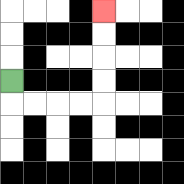{'start': '[0, 3]', 'end': '[4, 0]', 'path_directions': 'D,R,R,R,R,U,U,U,U', 'path_coordinates': '[[0, 3], [0, 4], [1, 4], [2, 4], [3, 4], [4, 4], [4, 3], [4, 2], [4, 1], [4, 0]]'}